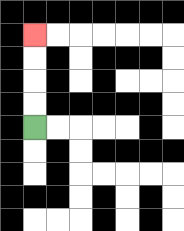{'start': '[1, 5]', 'end': '[1, 1]', 'path_directions': 'U,U,U,U', 'path_coordinates': '[[1, 5], [1, 4], [1, 3], [1, 2], [1, 1]]'}